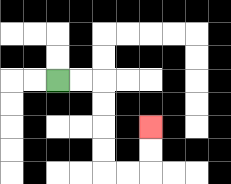{'start': '[2, 3]', 'end': '[6, 5]', 'path_directions': 'R,R,D,D,D,D,R,R,U,U', 'path_coordinates': '[[2, 3], [3, 3], [4, 3], [4, 4], [4, 5], [4, 6], [4, 7], [5, 7], [6, 7], [6, 6], [6, 5]]'}